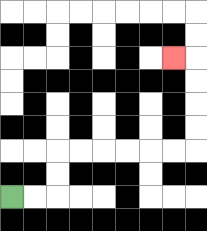{'start': '[0, 8]', 'end': '[7, 2]', 'path_directions': 'R,R,U,U,R,R,R,R,R,R,U,U,U,U,L', 'path_coordinates': '[[0, 8], [1, 8], [2, 8], [2, 7], [2, 6], [3, 6], [4, 6], [5, 6], [6, 6], [7, 6], [8, 6], [8, 5], [8, 4], [8, 3], [8, 2], [7, 2]]'}